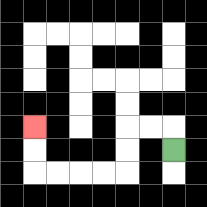{'start': '[7, 6]', 'end': '[1, 5]', 'path_directions': 'U,L,L,D,D,L,L,L,L,U,U', 'path_coordinates': '[[7, 6], [7, 5], [6, 5], [5, 5], [5, 6], [5, 7], [4, 7], [3, 7], [2, 7], [1, 7], [1, 6], [1, 5]]'}